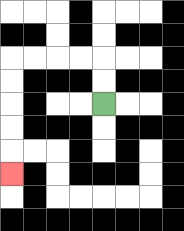{'start': '[4, 4]', 'end': '[0, 7]', 'path_directions': 'U,U,L,L,L,L,D,D,D,D,D', 'path_coordinates': '[[4, 4], [4, 3], [4, 2], [3, 2], [2, 2], [1, 2], [0, 2], [0, 3], [0, 4], [0, 5], [0, 6], [0, 7]]'}